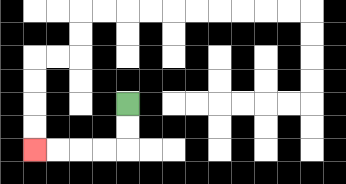{'start': '[5, 4]', 'end': '[1, 6]', 'path_directions': 'D,D,L,L,L,L', 'path_coordinates': '[[5, 4], [5, 5], [5, 6], [4, 6], [3, 6], [2, 6], [1, 6]]'}